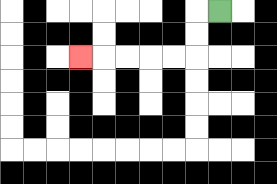{'start': '[9, 0]', 'end': '[3, 2]', 'path_directions': 'L,D,D,L,L,L,L,L', 'path_coordinates': '[[9, 0], [8, 0], [8, 1], [8, 2], [7, 2], [6, 2], [5, 2], [4, 2], [3, 2]]'}